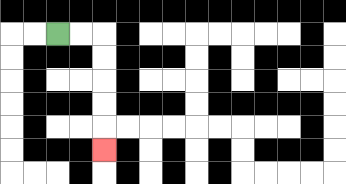{'start': '[2, 1]', 'end': '[4, 6]', 'path_directions': 'R,R,D,D,D,D,D', 'path_coordinates': '[[2, 1], [3, 1], [4, 1], [4, 2], [4, 3], [4, 4], [4, 5], [4, 6]]'}